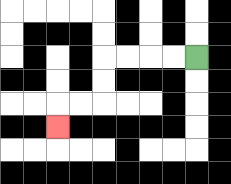{'start': '[8, 2]', 'end': '[2, 5]', 'path_directions': 'L,L,L,L,D,D,L,L,D', 'path_coordinates': '[[8, 2], [7, 2], [6, 2], [5, 2], [4, 2], [4, 3], [4, 4], [3, 4], [2, 4], [2, 5]]'}